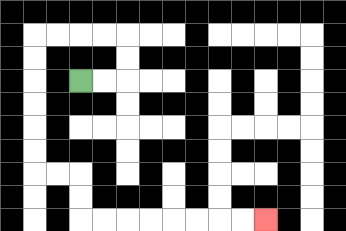{'start': '[3, 3]', 'end': '[11, 9]', 'path_directions': 'R,R,U,U,L,L,L,L,D,D,D,D,D,D,R,R,D,D,R,R,R,R,R,R,R,R', 'path_coordinates': '[[3, 3], [4, 3], [5, 3], [5, 2], [5, 1], [4, 1], [3, 1], [2, 1], [1, 1], [1, 2], [1, 3], [1, 4], [1, 5], [1, 6], [1, 7], [2, 7], [3, 7], [3, 8], [3, 9], [4, 9], [5, 9], [6, 9], [7, 9], [8, 9], [9, 9], [10, 9], [11, 9]]'}